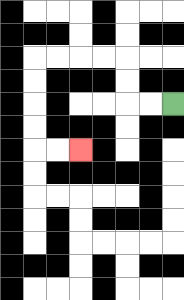{'start': '[7, 4]', 'end': '[3, 6]', 'path_directions': 'L,L,U,U,L,L,L,L,D,D,D,D,R,R', 'path_coordinates': '[[7, 4], [6, 4], [5, 4], [5, 3], [5, 2], [4, 2], [3, 2], [2, 2], [1, 2], [1, 3], [1, 4], [1, 5], [1, 6], [2, 6], [3, 6]]'}